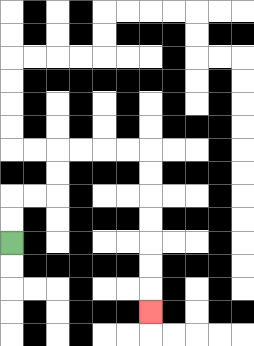{'start': '[0, 10]', 'end': '[6, 13]', 'path_directions': 'U,U,R,R,U,U,R,R,R,R,D,D,D,D,D,D,D', 'path_coordinates': '[[0, 10], [0, 9], [0, 8], [1, 8], [2, 8], [2, 7], [2, 6], [3, 6], [4, 6], [5, 6], [6, 6], [6, 7], [6, 8], [6, 9], [6, 10], [6, 11], [6, 12], [6, 13]]'}